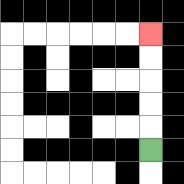{'start': '[6, 6]', 'end': '[6, 1]', 'path_directions': 'U,U,U,U,U', 'path_coordinates': '[[6, 6], [6, 5], [6, 4], [6, 3], [6, 2], [6, 1]]'}